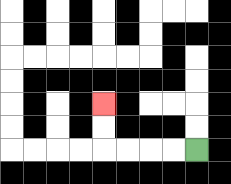{'start': '[8, 6]', 'end': '[4, 4]', 'path_directions': 'L,L,L,L,U,U', 'path_coordinates': '[[8, 6], [7, 6], [6, 6], [5, 6], [4, 6], [4, 5], [4, 4]]'}